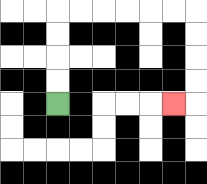{'start': '[2, 4]', 'end': '[7, 4]', 'path_directions': 'U,U,U,U,R,R,R,R,R,R,D,D,D,D,L', 'path_coordinates': '[[2, 4], [2, 3], [2, 2], [2, 1], [2, 0], [3, 0], [4, 0], [5, 0], [6, 0], [7, 0], [8, 0], [8, 1], [8, 2], [8, 3], [8, 4], [7, 4]]'}